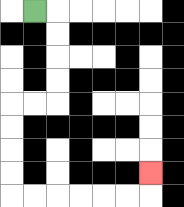{'start': '[1, 0]', 'end': '[6, 7]', 'path_directions': 'R,D,D,D,D,L,L,D,D,D,D,R,R,R,R,R,R,U', 'path_coordinates': '[[1, 0], [2, 0], [2, 1], [2, 2], [2, 3], [2, 4], [1, 4], [0, 4], [0, 5], [0, 6], [0, 7], [0, 8], [1, 8], [2, 8], [3, 8], [4, 8], [5, 8], [6, 8], [6, 7]]'}